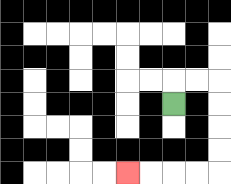{'start': '[7, 4]', 'end': '[5, 7]', 'path_directions': 'U,R,R,D,D,D,D,L,L,L,L', 'path_coordinates': '[[7, 4], [7, 3], [8, 3], [9, 3], [9, 4], [9, 5], [9, 6], [9, 7], [8, 7], [7, 7], [6, 7], [5, 7]]'}